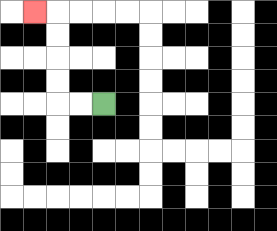{'start': '[4, 4]', 'end': '[1, 0]', 'path_directions': 'L,L,U,U,U,U,L', 'path_coordinates': '[[4, 4], [3, 4], [2, 4], [2, 3], [2, 2], [2, 1], [2, 0], [1, 0]]'}